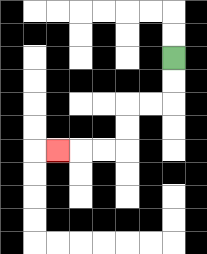{'start': '[7, 2]', 'end': '[2, 6]', 'path_directions': 'D,D,L,L,D,D,L,L,L', 'path_coordinates': '[[7, 2], [7, 3], [7, 4], [6, 4], [5, 4], [5, 5], [5, 6], [4, 6], [3, 6], [2, 6]]'}